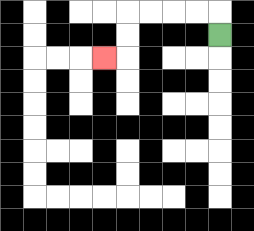{'start': '[9, 1]', 'end': '[4, 2]', 'path_directions': 'U,L,L,L,L,D,D,L', 'path_coordinates': '[[9, 1], [9, 0], [8, 0], [7, 0], [6, 0], [5, 0], [5, 1], [5, 2], [4, 2]]'}